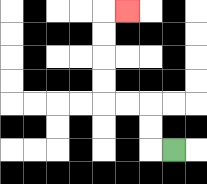{'start': '[7, 6]', 'end': '[5, 0]', 'path_directions': 'L,U,U,L,L,U,U,U,U,R', 'path_coordinates': '[[7, 6], [6, 6], [6, 5], [6, 4], [5, 4], [4, 4], [4, 3], [4, 2], [4, 1], [4, 0], [5, 0]]'}